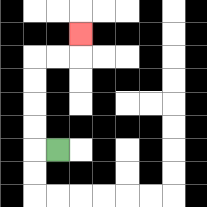{'start': '[2, 6]', 'end': '[3, 1]', 'path_directions': 'L,U,U,U,U,R,R,U', 'path_coordinates': '[[2, 6], [1, 6], [1, 5], [1, 4], [1, 3], [1, 2], [2, 2], [3, 2], [3, 1]]'}